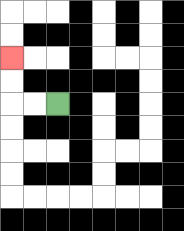{'start': '[2, 4]', 'end': '[0, 2]', 'path_directions': 'L,L,U,U', 'path_coordinates': '[[2, 4], [1, 4], [0, 4], [0, 3], [0, 2]]'}